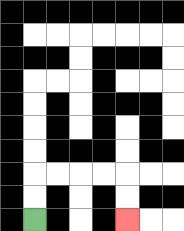{'start': '[1, 9]', 'end': '[5, 9]', 'path_directions': 'U,U,R,R,R,R,D,D', 'path_coordinates': '[[1, 9], [1, 8], [1, 7], [2, 7], [3, 7], [4, 7], [5, 7], [5, 8], [5, 9]]'}